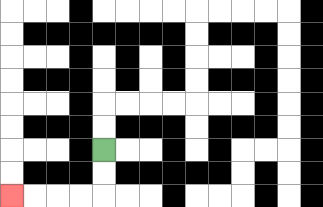{'start': '[4, 6]', 'end': '[0, 8]', 'path_directions': 'D,D,L,L,L,L', 'path_coordinates': '[[4, 6], [4, 7], [4, 8], [3, 8], [2, 8], [1, 8], [0, 8]]'}